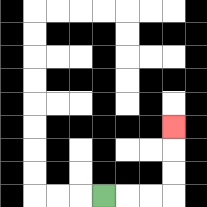{'start': '[4, 8]', 'end': '[7, 5]', 'path_directions': 'R,R,R,U,U,U', 'path_coordinates': '[[4, 8], [5, 8], [6, 8], [7, 8], [7, 7], [7, 6], [7, 5]]'}